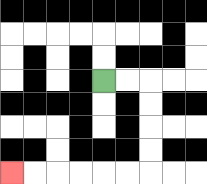{'start': '[4, 3]', 'end': '[0, 7]', 'path_directions': 'R,R,D,D,D,D,L,L,L,L,L,L', 'path_coordinates': '[[4, 3], [5, 3], [6, 3], [6, 4], [6, 5], [6, 6], [6, 7], [5, 7], [4, 7], [3, 7], [2, 7], [1, 7], [0, 7]]'}